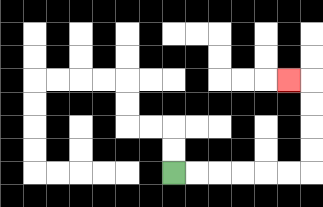{'start': '[7, 7]', 'end': '[12, 3]', 'path_directions': 'R,R,R,R,R,R,U,U,U,U,L', 'path_coordinates': '[[7, 7], [8, 7], [9, 7], [10, 7], [11, 7], [12, 7], [13, 7], [13, 6], [13, 5], [13, 4], [13, 3], [12, 3]]'}